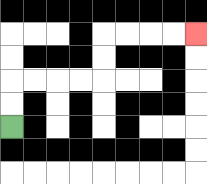{'start': '[0, 5]', 'end': '[8, 1]', 'path_directions': 'U,U,R,R,R,R,U,U,R,R,R,R', 'path_coordinates': '[[0, 5], [0, 4], [0, 3], [1, 3], [2, 3], [3, 3], [4, 3], [4, 2], [4, 1], [5, 1], [6, 1], [7, 1], [8, 1]]'}